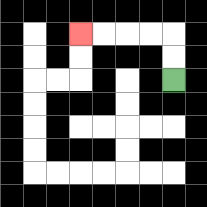{'start': '[7, 3]', 'end': '[3, 1]', 'path_directions': 'U,U,L,L,L,L', 'path_coordinates': '[[7, 3], [7, 2], [7, 1], [6, 1], [5, 1], [4, 1], [3, 1]]'}